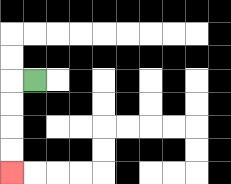{'start': '[1, 3]', 'end': '[0, 7]', 'path_directions': 'L,D,D,D,D', 'path_coordinates': '[[1, 3], [0, 3], [0, 4], [0, 5], [0, 6], [0, 7]]'}